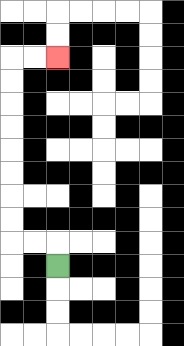{'start': '[2, 11]', 'end': '[2, 2]', 'path_directions': 'U,L,L,U,U,U,U,U,U,U,U,R,R', 'path_coordinates': '[[2, 11], [2, 10], [1, 10], [0, 10], [0, 9], [0, 8], [0, 7], [0, 6], [0, 5], [0, 4], [0, 3], [0, 2], [1, 2], [2, 2]]'}